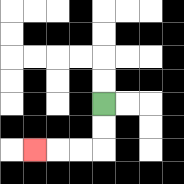{'start': '[4, 4]', 'end': '[1, 6]', 'path_directions': 'D,D,L,L,L', 'path_coordinates': '[[4, 4], [4, 5], [4, 6], [3, 6], [2, 6], [1, 6]]'}